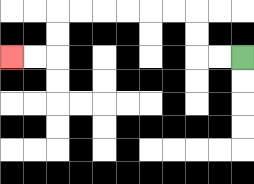{'start': '[10, 2]', 'end': '[0, 2]', 'path_directions': 'L,L,U,U,L,L,L,L,L,L,D,D,L,L', 'path_coordinates': '[[10, 2], [9, 2], [8, 2], [8, 1], [8, 0], [7, 0], [6, 0], [5, 0], [4, 0], [3, 0], [2, 0], [2, 1], [2, 2], [1, 2], [0, 2]]'}